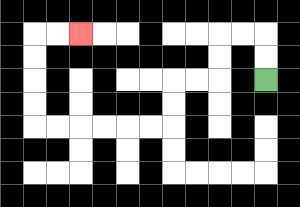{'start': '[11, 3]', 'end': '[3, 1]', 'path_directions': 'U,U,L,L,D,D,L,L,D,D,L,L,L,L,L,L,U,U,U,U,R,R', 'path_coordinates': '[[11, 3], [11, 2], [11, 1], [10, 1], [9, 1], [9, 2], [9, 3], [8, 3], [7, 3], [7, 4], [7, 5], [6, 5], [5, 5], [4, 5], [3, 5], [2, 5], [1, 5], [1, 4], [1, 3], [1, 2], [1, 1], [2, 1], [3, 1]]'}